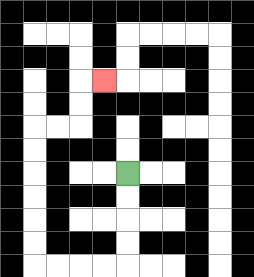{'start': '[5, 7]', 'end': '[4, 3]', 'path_directions': 'D,D,D,D,L,L,L,L,U,U,U,U,U,U,R,R,U,U,R', 'path_coordinates': '[[5, 7], [5, 8], [5, 9], [5, 10], [5, 11], [4, 11], [3, 11], [2, 11], [1, 11], [1, 10], [1, 9], [1, 8], [1, 7], [1, 6], [1, 5], [2, 5], [3, 5], [3, 4], [3, 3], [4, 3]]'}